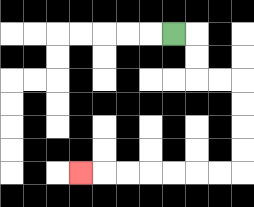{'start': '[7, 1]', 'end': '[3, 7]', 'path_directions': 'R,D,D,R,R,D,D,D,D,L,L,L,L,L,L,L', 'path_coordinates': '[[7, 1], [8, 1], [8, 2], [8, 3], [9, 3], [10, 3], [10, 4], [10, 5], [10, 6], [10, 7], [9, 7], [8, 7], [7, 7], [6, 7], [5, 7], [4, 7], [3, 7]]'}